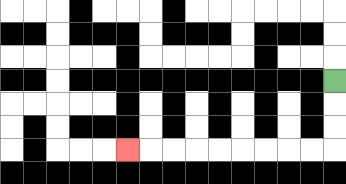{'start': '[14, 3]', 'end': '[5, 6]', 'path_directions': 'D,D,D,L,L,L,L,L,L,L,L,L', 'path_coordinates': '[[14, 3], [14, 4], [14, 5], [14, 6], [13, 6], [12, 6], [11, 6], [10, 6], [9, 6], [8, 6], [7, 6], [6, 6], [5, 6]]'}